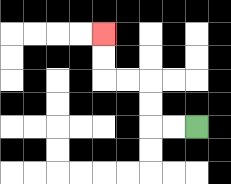{'start': '[8, 5]', 'end': '[4, 1]', 'path_directions': 'L,L,U,U,L,L,U,U', 'path_coordinates': '[[8, 5], [7, 5], [6, 5], [6, 4], [6, 3], [5, 3], [4, 3], [4, 2], [4, 1]]'}